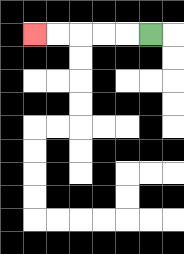{'start': '[6, 1]', 'end': '[1, 1]', 'path_directions': 'L,L,L,L,L', 'path_coordinates': '[[6, 1], [5, 1], [4, 1], [3, 1], [2, 1], [1, 1]]'}